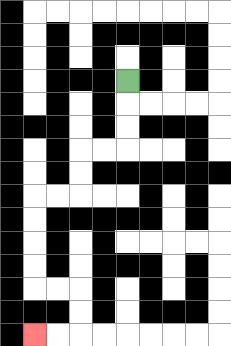{'start': '[5, 3]', 'end': '[1, 14]', 'path_directions': 'D,D,D,L,L,D,D,L,L,D,D,D,D,R,R,D,D,L,L', 'path_coordinates': '[[5, 3], [5, 4], [5, 5], [5, 6], [4, 6], [3, 6], [3, 7], [3, 8], [2, 8], [1, 8], [1, 9], [1, 10], [1, 11], [1, 12], [2, 12], [3, 12], [3, 13], [3, 14], [2, 14], [1, 14]]'}